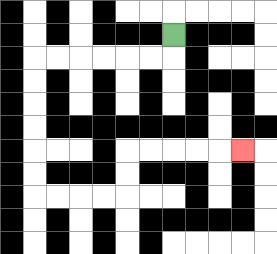{'start': '[7, 1]', 'end': '[10, 6]', 'path_directions': 'D,L,L,L,L,L,L,D,D,D,D,D,D,R,R,R,R,U,U,R,R,R,R,R', 'path_coordinates': '[[7, 1], [7, 2], [6, 2], [5, 2], [4, 2], [3, 2], [2, 2], [1, 2], [1, 3], [1, 4], [1, 5], [1, 6], [1, 7], [1, 8], [2, 8], [3, 8], [4, 8], [5, 8], [5, 7], [5, 6], [6, 6], [7, 6], [8, 6], [9, 6], [10, 6]]'}